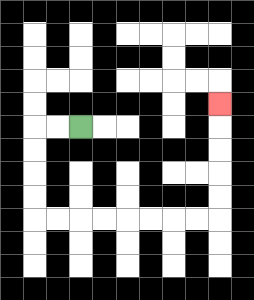{'start': '[3, 5]', 'end': '[9, 4]', 'path_directions': 'L,L,D,D,D,D,R,R,R,R,R,R,R,R,U,U,U,U,U', 'path_coordinates': '[[3, 5], [2, 5], [1, 5], [1, 6], [1, 7], [1, 8], [1, 9], [2, 9], [3, 9], [4, 9], [5, 9], [6, 9], [7, 9], [8, 9], [9, 9], [9, 8], [9, 7], [9, 6], [9, 5], [9, 4]]'}